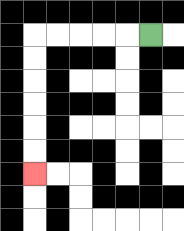{'start': '[6, 1]', 'end': '[1, 7]', 'path_directions': 'L,L,L,L,L,D,D,D,D,D,D', 'path_coordinates': '[[6, 1], [5, 1], [4, 1], [3, 1], [2, 1], [1, 1], [1, 2], [1, 3], [1, 4], [1, 5], [1, 6], [1, 7]]'}